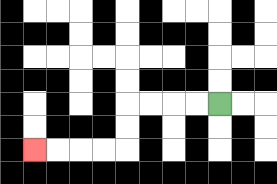{'start': '[9, 4]', 'end': '[1, 6]', 'path_directions': 'L,L,L,L,D,D,L,L,L,L', 'path_coordinates': '[[9, 4], [8, 4], [7, 4], [6, 4], [5, 4], [5, 5], [5, 6], [4, 6], [3, 6], [2, 6], [1, 6]]'}